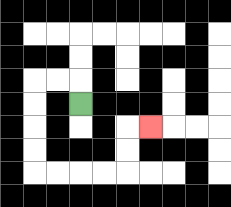{'start': '[3, 4]', 'end': '[6, 5]', 'path_directions': 'U,L,L,D,D,D,D,R,R,R,R,U,U,R', 'path_coordinates': '[[3, 4], [3, 3], [2, 3], [1, 3], [1, 4], [1, 5], [1, 6], [1, 7], [2, 7], [3, 7], [4, 7], [5, 7], [5, 6], [5, 5], [6, 5]]'}